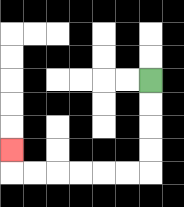{'start': '[6, 3]', 'end': '[0, 6]', 'path_directions': 'D,D,D,D,L,L,L,L,L,L,U', 'path_coordinates': '[[6, 3], [6, 4], [6, 5], [6, 6], [6, 7], [5, 7], [4, 7], [3, 7], [2, 7], [1, 7], [0, 7], [0, 6]]'}